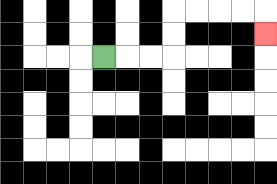{'start': '[4, 2]', 'end': '[11, 1]', 'path_directions': 'R,R,R,U,U,R,R,R,R,D', 'path_coordinates': '[[4, 2], [5, 2], [6, 2], [7, 2], [7, 1], [7, 0], [8, 0], [9, 0], [10, 0], [11, 0], [11, 1]]'}